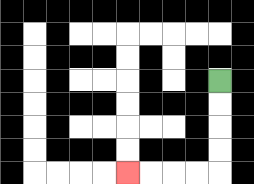{'start': '[9, 3]', 'end': '[5, 7]', 'path_directions': 'D,D,D,D,L,L,L,L', 'path_coordinates': '[[9, 3], [9, 4], [9, 5], [9, 6], [9, 7], [8, 7], [7, 7], [6, 7], [5, 7]]'}